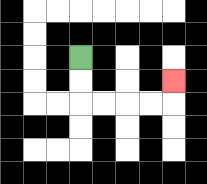{'start': '[3, 2]', 'end': '[7, 3]', 'path_directions': 'D,D,R,R,R,R,U', 'path_coordinates': '[[3, 2], [3, 3], [3, 4], [4, 4], [5, 4], [6, 4], [7, 4], [7, 3]]'}